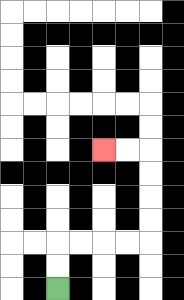{'start': '[2, 12]', 'end': '[4, 6]', 'path_directions': 'U,U,R,R,R,R,U,U,U,U,L,L', 'path_coordinates': '[[2, 12], [2, 11], [2, 10], [3, 10], [4, 10], [5, 10], [6, 10], [6, 9], [6, 8], [6, 7], [6, 6], [5, 6], [4, 6]]'}